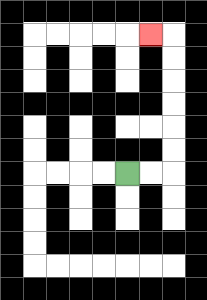{'start': '[5, 7]', 'end': '[6, 1]', 'path_directions': 'R,R,U,U,U,U,U,U,L', 'path_coordinates': '[[5, 7], [6, 7], [7, 7], [7, 6], [7, 5], [7, 4], [7, 3], [7, 2], [7, 1], [6, 1]]'}